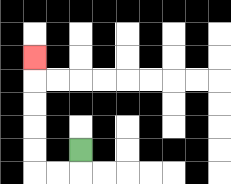{'start': '[3, 6]', 'end': '[1, 2]', 'path_directions': 'D,L,L,U,U,U,U,U', 'path_coordinates': '[[3, 6], [3, 7], [2, 7], [1, 7], [1, 6], [1, 5], [1, 4], [1, 3], [1, 2]]'}